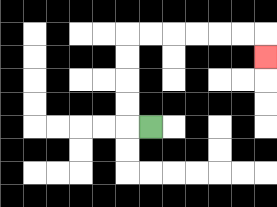{'start': '[6, 5]', 'end': '[11, 2]', 'path_directions': 'L,U,U,U,U,R,R,R,R,R,R,D', 'path_coordinates': '[[6, 5], [5, 5], [5, 4], [5, 3], [5, 2], [5, 1], [6, 1], [7, 1], [8, 1], [9, 1], [10, 1], [11, 1], [11, 2]]'}